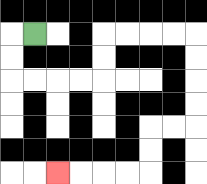{'start': '[1, 1]', 'end': '[2, 7]', 'path_directions': 'L,D,D,R,R,R,R,U,U,R,R,R,R,D,D,D,D,L,L,D,D,L,L,L,L', 'path_coordinates': '[[1, 1], [0, 1], [0, 2], [0, 3], [1, 3], [2, 3], [3, 3], [4, 3], [4, 2], [4, 1], [5, 1], [6, 1], [7, 1], [8, 1], [8, 2], [8, 3], [8, 4], [8, 5], [7, 5], [6, 5], [6, 6], [6, 7], [5, 7], [4, 7], [3, 7], [2, 7]]'}